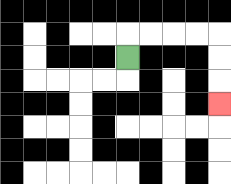{'start': '[5, 2]', 'end': '[9, 4]', 'path_directions': 'U,R,R,R,R,D,D,D', 'path_coordinates': '[[5, 2], [5, 1], [6, 1], [7, 1], [8, 1], [9, 1], [9, 2], [9, 3], [9, 4]]'}